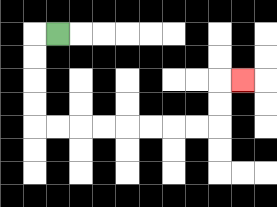{'start': '[2, 1]', 'end': '[10, 3]', 'path_directions': 'L,D,D,D,D,R,R,R,R,R,R,R,R,U,U,R', 'path_coordinates': '[[2, 1], [1, 1], [1, 2], [1, 3], [1, 4], [1, 5], [2, 5], [3, 5], [4, 5], [5, 5], [6, 5], [7, 5], [8, 5], [9, 5], [9, 4], [9, 3], [10, 3]]'}